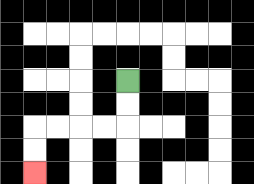{'start': '[5, 3]', 'end': '[1, 7]', 'path_directions': 'D,D,L,L,L,L,D,D', 'path_coordinates': '[[5, 3], [5, 4], [5, 5], [4, 5], [3, 5], [2, 5], [1, 5], [1, 6], [1, 7]]'}